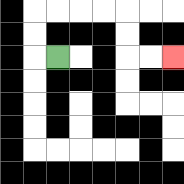{'start': '[2, 2]', 'end': '[7, 2]', 'path_directions': 'L,U,U,R,R,R,R,D,D,R,R', 'path_coordinates': '[[2, 2], [1, 2], [1, 1], [1, 0], [2, 0], [3, 0], [4, 0], [5, 0], [5, 1], [5, 2], [6, 2], [7, 2]]'}